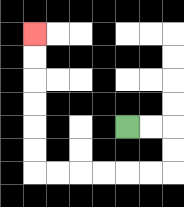{'start': '[5, 5]', 'end': '[1, 1]', 'path_directions': 'R,R,D,D,L,L,L,L,L,L,U,U,U,U,U,U', 'path_coordinates': '[[5, 5], [6, 5], [7, 5], [7, 6], [7, 7], [6, 7], [5, 7], [4, 7], [3, 7], [2, 7], [1, 7], [1, 6], [1, 5], [1, 4], [1, 3], [1, 2], [1, 1]]'}